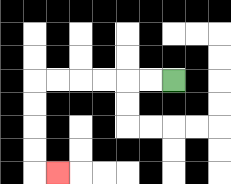{'start': '[7, 3]', 'end': '[2, 7]', 'path_directions': 'L,L,L,L,L,L,D,D,D,D,R', 'path_coordinates': '[[7, 3], [6, 3], [5, 3], [4, 3], [3, 3], [2, 3], [1, 3], [1, 4], [1, 5], [1, 6], [1, 7], [2, 7]]'}